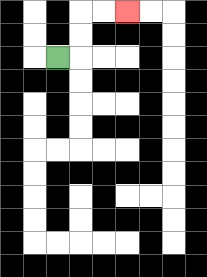{'start': '[2, 2]', 'end': '[5, 0]', 'path_directions': 'R,U,U,R,R', 'path_coordinates': '[[2, 2], [3, 2], [3, 1], [3, 0], [4, 0], [5, 0]]'}